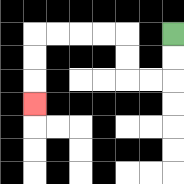{'start': '[7, 1]', 'end': '[1, 4]', 'path_directions': 'D,D,L,L,U,U,L,L,L,L,D,D,D', 'path_coordinates': '[[7, 1], [7, 2], [7, 3], [6, 3], [5, 3], [5, 2], [5, 1], [4, 1], [3, 1], [2, 1], [1, 1], [1, 2], [1, 3], [1, 4]]'}